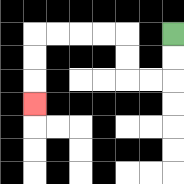{'start': '[7, 1]', 'end': '[1, 4]', 'path_directions': 'D,D,L,L,U,U,L,L,L,L,D,D,D', 'path_coordinates': '[[7, 1], [7, 2], [7, 3], [6, 3], [5, 3], [5, 2], [5, 1], [4, 1], [3, 1], [2, 1], [1, 1], [1, 2], [1, 3], [1, 4]]'}